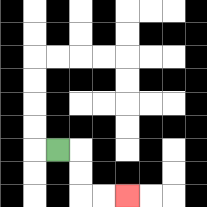{'start': '[2, 6]', 'end': '[5, 8]', 'path_directions': 'R,D,D,R,R', 'path_coordinates': '[[2, 6], [3, 6], [3, 7], [3, 8], [4, 8], [5, 8]]'}